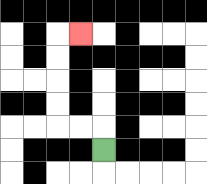{'start': '[4, 6]', 'end': '[3, 1]', 'path_directions': 'U,L,L,U,U,U,U,R', 'path_coordinates': '[[4, 6], [4, 5], [3, 5], [2, 5], [2, 4], [2, 3], [2, 2], [2, 1], [3, 1]]'}